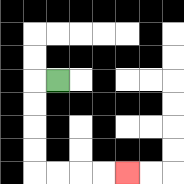{'start': '[2, 3]', 'end': '[5, 7]', 'path_directions': 'L,D,D,D,D,R,R,R,R', 'path_coordinates': '[[2, 3], [1, 3], [1, 4], [1, 5], [1, 6], [1, 7], [2, 7], [3, 7], [4, 7], [5, 7]]'}